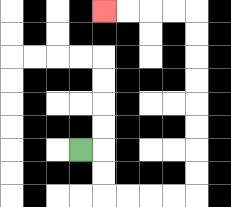{'start': '[3, 6]', 'end': '[4, 0]', 'path_directions': 'R,D,D,R,R,R,R,U,U,U,U,U,U,U,U,L,L,L,L', 'path_coordinates': '[[3, 6], [4, 6], [4, 7], [4, 8], [5, 8], [6, 8], [7, 8], [8, 8], [8, 7], [8, 6], [8, 5], [8, 4], [8, 3], [8, 2], [8, 1], [8, 0], [7, 0], [6, 0], [5, 0], [4, 0]]'}